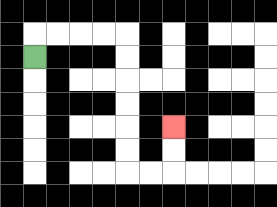{'start': '[1, 2]', 'end': '[7, 5]', 'path_directions': 'U,R,R,R,R,D,D,D,D,D,D,R,R,U,U', 'path_coordinates': '[[1, 2], [1, 1], [2, 1], [3, 1], [4, 1], [5, 1], [5, 2], [5, 3], [5, 4], [5, 5], [5, 6], [5, 7], [6, 7], [7, 7], [7, 6], [7, 5]]'}